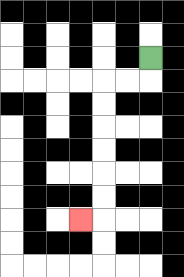{'start': '[6, 2]', 'end': '[3, 9]', 'path_directions': 'D,L,L,D,D,D,D,D,D,L', 'path_coordinates': '[[6, 2], [6, 3], [5, 3], [4, 3], [4, 4], [4, 5], [4, 6], [4, 7], [4, 8], [4, 9], [3, 9]]'}